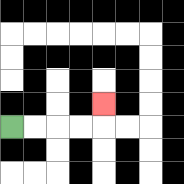{'start': '[0, 5]', 'end': '[4, 4]', 'path_directions': 'R,R,R,R,U', 'path_coordinates': '[[0, 5], [1, 5], [2, 5], [3, 5], [4, 5], [4, 4]]'}